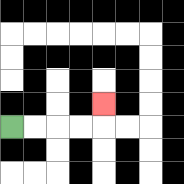{'start': '[0, 5]', 'end': '[4, 4]', 'path_directions': 'R,R,R,R,U', 'path_coordinates': '[[0, 5], [1, 5], [2, 5], [3, 5], [4, 5], [4, 4]]'}